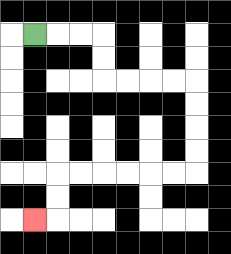{'start': '[1, 1]', 'end': '[1, 9]', 'path_directions': 'R,R,R,D,D,R,R,R,R,D,D,D,D,L,L,L,L,L,L,D,D,L', 'path_coordinates': '[[1, 1], [2, 1], [3, 1], [4, 1], [4, 2], [4, 3], [5, 3], [6, 3], [7, 3], [8, 3], [8, 4], [8, 5], [8, 6], [8, 7], [7, 7], [6, 7], [5, 7], [4, 7], [3, 7], [2, 7], [2, 8], [2, 9], [1, 9]]'}